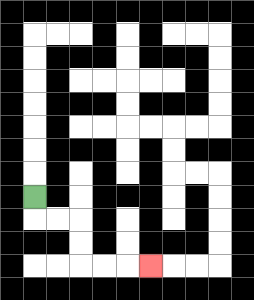{'start': '[1, 8]', 'end': '[6, 11]', 'path_directions': 'D,R,R,D,D,R,R,R', 'path_coordinates': '[[1, 8], [1, 9], [2, 9], [3, 9], [3, 10], [3, 11], [4, 11], [5, 11], [6, 11]]'}